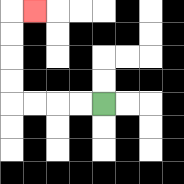{'start': '[4, 4]', 'end': '[1, 0]', 'path_directions': 'L,L,L,L,U,U,U,U,R', 'path_coordinates': '[[4, 4], [3, 4], [2, 4], [1, 4], [0, 4], [0, 3], [0, 2], [0, 1], [0, 0], [1, 0]]'}